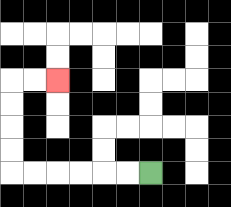{'start': '[6, 7]', 'end': '[2, 3]', 'path_directions': 'L,L,L,L,L,L,U,U,U,U,R,R', 'path_coordinates': '[[6, 7], [5, 7], [4, 7], [3, 7], [2, 7], [1, 7], [0, 7], [0, 6], [0, 5], [0, 4], [0, 3], [1, 3], [2, 3]]'}